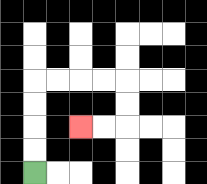{'start': '[1, 7]', 'end': '[3, 5]', 'path_directions': 'U,U,U,U,R,R,R,R,D,D,L,L', 'path_coordinates': '[[1, 7], [1, 6], [1, 5], [1, 4], [1, 3], [2, 3], [3, 3], [4, 3], [5, 3], [5, 4], [5, 5], [4, 5], [3, 5]]'}